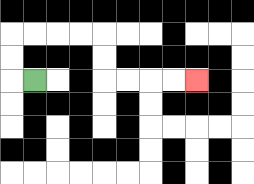{'start': '[1, 3]', 'end': '[8, 3]', 'path_directions': 'L,U,U,R,R,R,R,D,D,R,R,R,R', 'path_coordinates': '[[1, 3], [0, 3], [0, 2], [0, 1], [1, 1], [2, 1], [3, 1], [4, 1], [4, 2], [4, 3], [5, 3], [6, 3], [7, 3], [8, 3]]'}